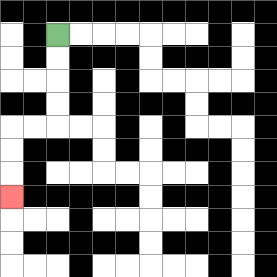{'start': '[2, 1]', 'end': '[0, 8]', 'path_directions': 'D,D,D,D,L,L,D,D,D', 'path_coordinates': '[[2, 1], [2, 2], [2, 3], [2, 4], [2, 5], [1, 5], [0, 5], [0, 6], [0, 7], [0, 8]]'}